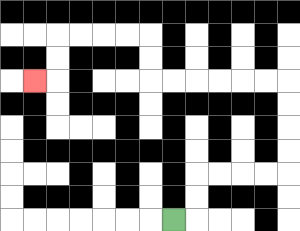{'start': '[7, 9]', 'end': '[1, 3]', 'path_directions': 'R,U,U,R,R,R,R,U,U,U,U,L,L,L,L,L,L,U,U,L,L,L,L,D,D,L', 'path_coordinates': '[[7, 9], [8, 9], [8, 8], [8, 7], [9, 7], [10, 7], [11, 7], [12, 7], [12, 6], [12, 5], [12, 4], [12, 3], [11, 3], [10, 3], [9, 3], [8, 3], [7, 3], [6, 3], [6, 2], [6, 1], [5, 1], [4, 1], [3, 1], [2, 1], [2, 2], [2, 3], [1, 3]]'}